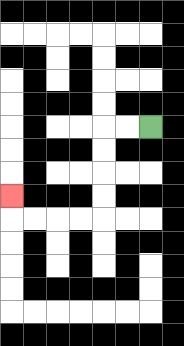{'start': '[6, 5]', 'end': '[0, 8]', 'path_directions': 'L,L,D,D,D,D,L,L,L,L,U', 'path_coordinates': '[[6, 5], [5, 5], [4, 5], [4, 6], [4, 7], [4, 8], [4, 9], [3, 9], [2, 9], [1, 9], [0, 9], [0, 8]]'}